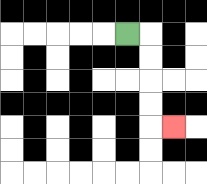{'start': '[5, 1]', 'end': '[7, 5]', 'path_directions': 'R,D,D,D,D,R', 'path_coordinates': '[[5, 1], [6, 1], [6, 2], [6, 3], [6, 4], [6, 5], [7, 5]]'}